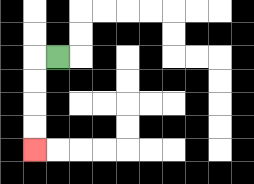{'start': '[2, 2]', 'end': '[1, 6]', 'path_directions': 'L,D,D,D,D', 'path_coordinates': '[[2, 2], [1, 2], [1, 3], [1, 4], [1, 5], [1, 6]]'}